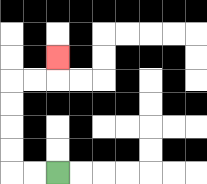{'start': '[2, 7]', 'end': '[2, 2]', 'path_directions': 'L,L,U,U,U,U,R,R,U', 'path_coordinates': '[[2, 7], [1, 7], [0, 7], [0, 6], [0, 5], [0, 4], [0, 3], [1, 3], [2, 3], [2, 2]]'}